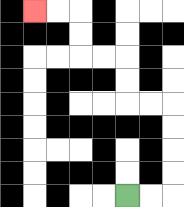{'start': '[5, 8]', 'end': '[1, 0]', 'path_directions': 'R,R,U,U,U,U,L,L,U,U,L,L,U,U,L,L', 'path_coordinates': '[[5, 8], [6, 8], [7, 8], [7, 7], [7, 6], [7, 5], [7, 4], [6, 4], [5, 4], [5, 3], [5, 2], [4, 2], [3, 2], [3, 1], [3, 0], [2, 0], [1, 0]]'}